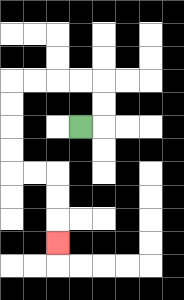{'start': '[3, 5]', 'end': '[2, 10]', 'path_directions': 'R,U,U,L,L,L,L,D,D,D,D,R,R,D,D,D', 'path_coordinates': '[[3, 5], [4, 5], [4, 4], [4, 3], [3, 3], [2, 3], [1, 3], [0, 3], [0, 4], [0, 5], [0, 6], [0, 7], [1, 7], [2, 7], [2, 8], [2, 9], [2, 10]]'}